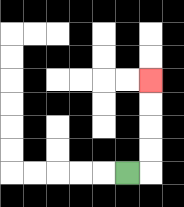{'start': '[5, 7]', 'end': '[6, 3]', 'path_directions': 'R,U,U,U,U', 'path_coordinates': '[[5, 7], [6, 7], [6, 6], [6, 5], [6, 4], [6, 3]]'}